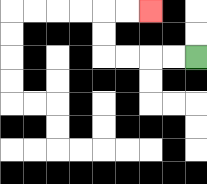{'start': '[8, 2]', 'end': '[6, 0]', 'path_directions': 'L,L,L,L,U,U,R,R', 'path_coordinates': '[[8, 2], [7, 2], [6, 2], [5, 2], [4, 2], [4, 1], [4, 0], [5, 0], [6, 0]]'}